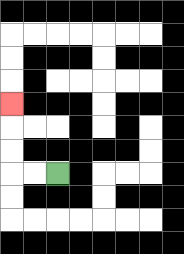{'start': '[2, 7]', 'end': '[0, 4]', 'path_directions': 'L,L,U,U,U', 'path_coordinates': '[[2, 7], [1, 7], [0, 7], [0, 6], [0, 5], [0, 4]]'}